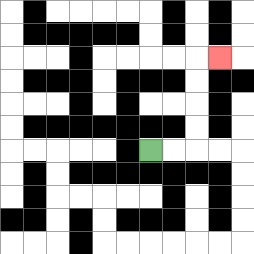{'start': '[6, 6]', 'end': '[9, 2]', 'path_directions': 'R,R,U,U,U,U,R', 'path_coordinates': '[[6, 6], [7, 6], [8, 6], [8, 5], [8, 4], [8, 3], [8, 2], [9, 2]]'}